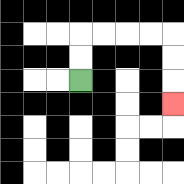{'start': '[3, 3]', 'end': '[7, 4]', 'path_directions': 'U,U,R,R,R,R,D,D,D', 'path_coordinates': '[[3, 3], [3, 2], [3, 1], [4, 1], [5, 1], [6, 1], [7, 1], [7, 2], [7, 3], [7, 4]]'}